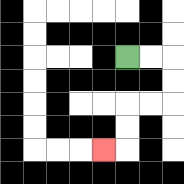{'start': '[5, 2]', 'end': '[4, 6]', 'path_directions': 'R,R,D,D,L,L,D,D,L', 'path_coordinates': '[[5, 2], [6, 2], [7, 2], [7, 3], [7, 4], [6, 4], [5, 4], [5, 5], [5, 6], [4, 6]]'}